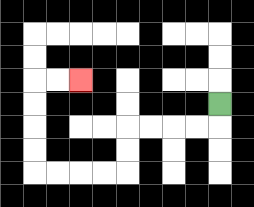{'start': '[9, 4]', 'end': '[3, 3]', 'path_directions': 'D,L,L,L,L,D,D,L,L,L,L,U,U,U,U,R,R', 'path_coordinates': '[[9, 4], [9, 5], [8, 5], [7, 5], [6, 5], [5, 5], [5, 6], [5, 7], [4, 7], [3, 7], [2, 7], [1, 7], [1, 6], [1, 5], [1, 4], [1, 3], [2, 3], [3, 3]]'}